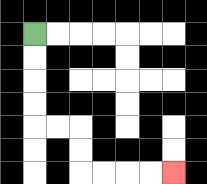{'start': '[1, 1]', 'end': '[7, 7]', 'path_directions': 'D,D,D,D,R,R,D,D,R,R,R,R', 'path_coordinates': '[[1, 1], [1, 2], [1, 3], [1, 4], [1, 5], [2, 5], [3, 5], [3, 6], [3, 7], [4, 7], [5, 7], [6, 7], [7, 7]]'}